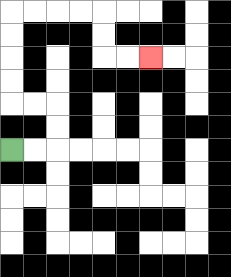{'start': '[0, 6]', 'end': '[6, 2]', 'path_directions': 'R,R,U,U,L,L,U,U,U,U,R,R,R,R,D,D,R,R', 'path_coordinates': '[[0, 6], [1, 6], [2, 6], [2, 5], [2, 4], [1, 4], [0, 4], [0, 3], [0, 2], [0, 1], [0, 0], [1, 0], [2, 0], [3, 0], [4, 0], [4, 1], [4, 2], [5, 2], [6, 2]]'}